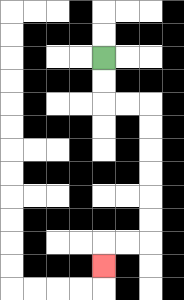{'start': '[4, 2]', 'end': '[4, 11]', 'path_directions': 'D,D,R,R,D,D,D,D,D,D,L,L,D', 'path_coordinates': '[[4, 2], [4, 3], [4, 4], [5, 4], [6, 4], [6, 5], [6, 6], [6, 7], [6, 8], [6, 9], [6, 10], [5, 10], [4, 10], [4, 11]]'}